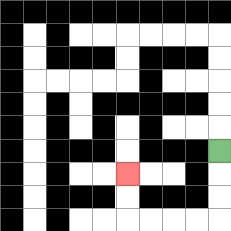{'start': '[9, 6]', 'end': '[5, 7]', 'path_directions': 'D,D,D,L,L,L,L,U,U', 'path_coordinates': '[[9, 6], [9, 7], [9, 8], [9, 9], [8, 9], [7, 9], [6, 9], [5, 9], [5, 8], [5, 7]]'}